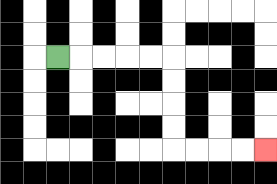{'start': '[2, 2]', 'end': '[11, 6]', 'path_directions': 'R,R,R,R,R,D,D,D,D,R,R,R,R', 'path_coordinates': '[[2, 2], [3, 2], [4, 2], [5, 2], [6, 2], [7, 2], [7, 3], [7, 4], [7, 5], [7, 6], [8, 6], [9, 6], [10, 6], [11, 6]]'}